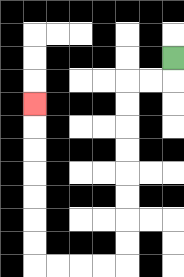{'start': '[7, 2]', 'end': '[1, 4]', 'path_directions': 'D,L,L,D,D,D,D,D,D,D,D,L,L,L,L,U,U,U,U,U,U,U', 'path_coordinates': '[[7, 2], [7, 3], [6, 3], [5, 3], [5, 4], [5, 5], [5, 6], [5, 7], [5, 8], [5, 9], [5, 10], [5, 11], [4, 11], [3, 11], [2, 11], [1, 11], [1, 10], [1, 9], [1, 8], [1, 7], [1, 6], [1, 5], [1, 4]]'}